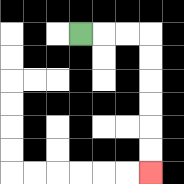{'start': '[3, 1]', 'end': '[6, 7]', 'path_directions': 'R,R,R,D,D,D,D,D,D', 'path_coordinates': '[[3, 1], [4, 1], [5, 1], [6, 1], [6, 2], [6, 3], [6, 4], [6, 5], [6, 6], [6, 7]]'}